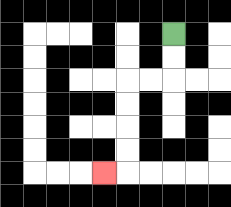{'start': '[7, 1]', 'end': '[4, 7]', 'path_directions': 'D,D,L,L,D,D,D,D,L', 'path_coordinates': '[[7, 1], [7, 2], [7, 3], [6, 3], [5, 3], [5, 4], [5, 5], [5, 6], [5, 7], [4, 7]]'}